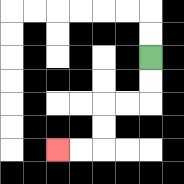{'start': '[6, 2]', 'end': '[2, 6]', 'path_directions': 'D,D,L,L,D,D,L,L', 'path_coordinates': '[[6, 2], [6, 3], [6, 4], [5, 4], [4, 4], [4, 5], [4, 6], [3, 6], [2, 6]]'}